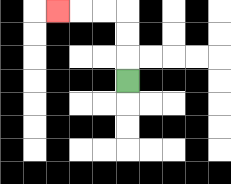{'start': '[5, 3]', 'end': '[2, 0]', 'path_directions': 'U,U,U,L,L,L', 'path_coordinates': '[[5, 3], [5, 2], [5, 1], [5, 0], [4, 0], [3, 0], [2, 0]]'}